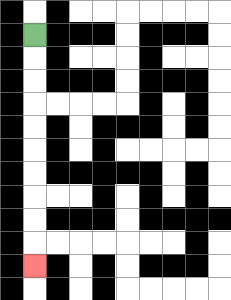{'start': '[1, 1]', 'end': '[1, 11]', 'path_directions': 'D,D,D,D,D,D,D,D,D,D', 'path_coordinates': '[[1, 1], [1, 2], [1, 3], [1, 4], [1, 5], [1, 6], [1, 7], [1, 8], [1, 9], [1, 10], [1, 11]]'}